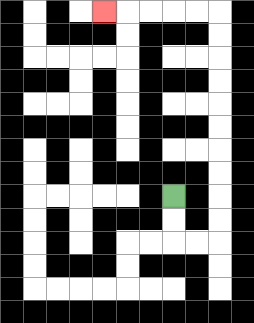{'start': '[7, 8]', 'end': '[4, 0]', 'path_directions': 'D,D,R,R,U,U,U,U,U,U,U,U,U,U,L,L,L,L,L', 'path_coordinates': '[[7, 8], [7, 9], [7, 10], [8, 10], [9, 10], [9, 9], [9, 8], [9, 7], [9, 6], [9, 5], [9, 4], [9, 3], [9, 2], [9, 1], [9, 0], [8, 0], [7, 0], [6, 0], [5, 0], [4, 0]]'}